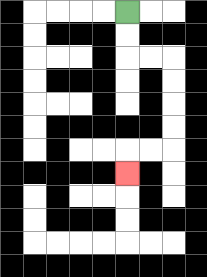{'start': '[5, 0]', 'end': '[5, 7]', 'path_directions': 'D,D,R,R,D,D,D,D,L,L,D', 'path_coordinates': '[[5, 0], [5, 1], [5, 2], [6, 2], [7, 2], [7, 3], [7, 4], [7, 5], [7, 6], [6, 6], [5, 6], [5, 7]]'}